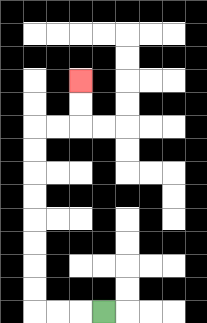{'start': '[4, 13]', 'end': '[3, 3]', 'path_directions': 'L,L,L,U,U,U,U,U,U,U,U,R,R,U,U', 'path_coordinates': '[[4, 13], [3, 13], [2, 13], [1, 13], [1, 12], [1, 11], [1, 10], [1, 9], [1, 8], [1, 7], [1, 6], [1, 5], [2, 5], [3, 5], [3, 4], [3, 3]]'}